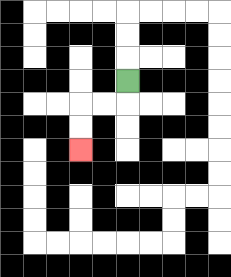{'start': '[5, 3]', 'end': '[3, 6]', 'path_directions': 'D,L,L,D,D', 'path_coordinates': '[[5, 3], [5, 4], [4, 4], [3, 4], [3, 5], [3, 6]]'}